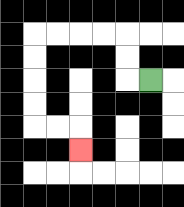{'start': '[6, 3]', 'end': '[3, 6]', 'path_directions': 'L,U,U,L,L,L,L,D,D,D,D,R,R,D', 'path_coordinates': '[[6, 3], [5, 3], [5, 2], [5, 1], [4, 1], [3, 1], [2, 1], [1, 1], [1, 2], [1, 3], [1, 4], [1, 5], [2, 5], [3, 5], [3, 6]]'}